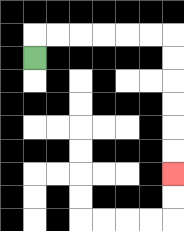{'start': '[1, 2]', 'end': '[7, 7]', 'path_directions': 'U,R,R,R,R,R,R,D,D,D,D,D,D', 'path_coordinates': '[[1, 2], [1, 1], [2, 1], [3, 1], [4, 1], [5, 1], [6, 1], [7, 1], [7, 2], [7, 3], [7, 4], [7, 5], [7, 6], [7, 7]]'}